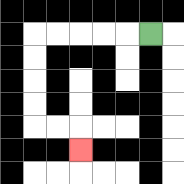{'start': '[6, 1]', 'end': '[3, 6]', 'path_directions': 'L,L,L,L,L,D,D,D,D,R,R,D', 'path_coordinates': '[[6, 1], [5, 1], [4, 1], [3, 1], [2, 1], [1, 1], [1, 2], [1, 3], [1, 4], [1, 5], [2, 5], [3, 5], [3, 6]]'}